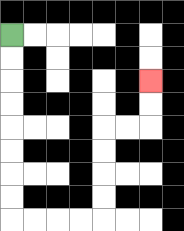{'start': '[0, 1]', 'end': '[6, 3]', 'path_directions': 'D,D,D,D,D,D,D,D,R,R,R,R,U,U,U,U,R,R,U,U', 'path_coordinates': '[[0, 1], [0, 2], [0, 3], [0, 4], [0, 5], [0, 6], [0, 7], [0, 8], [0, 9], [1, 9], [2, 9], [3, 9], [4, 9], [4, 8], [4, 7], [4, 6], [4, 5], [5, 5], [6, 5], [6, 4], [6, 3]]'}